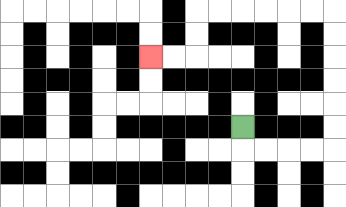{'start': '[10, 5]', 'end': '[6, 2]', 'path_directions': 'D,R,R,R,R,U,U,U,U,U,U,L,L,L,L,L,L,D,D,L,L', 'path_coordinates': '[[10, 5], [10, 6], [11, 6], [12, 6], [13, 6], [14, 6], [14, 5], [14, 4], [14, 3], [14, 2], [14, 1], [14, 0], [13, 0], [12, 0], [11, 0], [10, 0], [9, 0], [8, 0], [8, 1], [8, 2], [7, 2], [6, 2]]'}